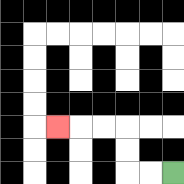{'start': '[7, 7]', 'end': '[2, 5]', 'path_directions': 'L,L,U,U,L,L,L', 'path_coordinates': '[[7, 7], [6, 7], [5, 7], [5, 6], [5, 5], [4, 5], [3, 5], [2, 5]]'}